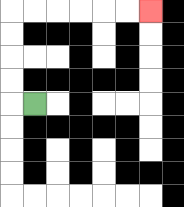{'start': '[1, 4]', 'end': '[6, 0]', 'path_directions': 'L,U,U,U,U,R,R,R,R,R,R', 'path_coordinates': '[[1, 4], [0, 4], [0, 3], [0, 2], [0, 1], [0, 0], [1, 0], [2, 0], [3, 0], [4, 0], [5, 0], [6, 0]]'}